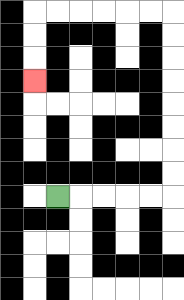{'start': '[2, 8]', 'end': '[1, 3]', 'path_directions': 'R,R,R,R,R,U,U,U,U,U,U,U,U,L,L,L,L,L,L,D,D,D', 'path_coordinates': '[[2, 8], [3, 8], [4, 8], [5, 8], [6, 8], [7, 8], [7, 7], [7, 6], [7, 5], [7, 4], [7, 3], [7, 2], [7, 1], [7, 0], [6, 0], [5, 0], [4, 0], [3, 0], [2, 0], [1, 0], [1, 1], [1, 2], [1, 3]]'}